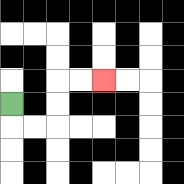{'start': '[0, 4]', 'end': '[4, 3]', 'path_directions': 'D,R,R,U,U,R,R', 'path_coordinates': '[[0, 4], [0, 5], [1, 5], [2, 5], [2, 4], [2, 3], [3, 3], [4, 3]]'}